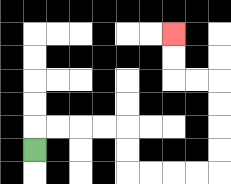{'start': '[1, 6]', 'end': '[7, 1]', 'path_directions': 'U,R,R,R,R,D,D,R,R,R,R,U,U,U,U,L,L,U,U', 'path_coordinates': '[[1, 6], [1, 5], [2, 5], [3, 5], [4, 5], [5, 5], [5, 6], [5, 7], [6, 7], [7, 7], [8, 7], [9, 7], [9, 6], [9, 5], [9, 4], [9, 3], [8, 3], [7, 3], [7, 2], [7, 1]]'}